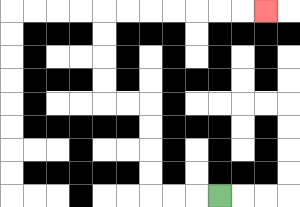{'start': '[9, 8]', 'end': '[11, 0]', 'path_directions': 'L,L,L,U,U,U,U,L,L,U,U,U,U,R,R,R,R,R,R,R', 'path_coordinates': '[[9, 8], [8, 8], [7, 8], [6, 8], [6, 7], [6, 6], [6, 5], [6, 4], [5, 4], [4, 4], [4, 3], [4, 2], [4, 1], [4, 0], [5, 0], [6, 0], [7, 0], [8, 0], [9, 0], [10, 0], [11, 0]]'}